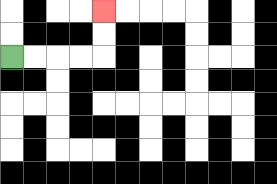{'start': '[0, 2]', 'end': '[4, 0]', 'path_directions': 'R,R,R,R,U,U', 'path_coordinates': '[[0, 2], [1, 2], [2, 2], [3, 2], [4, 2], [4, 1], [4, 0]]'}